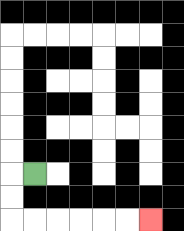{'start': '[1, 7]', 'end': '[6, 9]', 'path_directions': 'L,D,D,R,R,R,R,R,R', 'path_coordinates': '[[1, 7], [0, 7], [0, 8], [0, 9], [1, 9], [2, 9], [3, 9], [4, 9], [5, 9], [6, 9]]'}